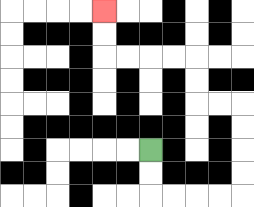{'start': '[6, 6]', 'end': '[4, 0]', 'path_directions': 'D,D,R,R,R,R,U,U,U,U,L,L,U,U,L,L,L,L,U,U', 'path_coordinates': '[[6, 6], [6, 7], [6, 8], [7, 8], [8, 8], [9, 8], [10, 8], [10, 7], [10, 6], [10, 5], [10, 4], [9, 4], [8, 4], [8, 3], [8, 2], [7, 2], [6, 2], [5, 2], [4, 2], [4, 1], [4, 0]]'}